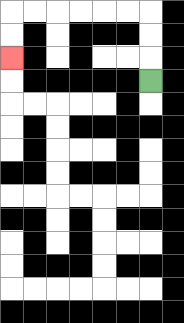{'start': '[6, 3]', 'end': '[0, 2]', 'path_directions': 'U,U,U,L,L,L,L,L,L,D,D', 'path_coordinates': '[[6, 3], [6, 2], [6, 1], [6, 0], [5, 0], [4, 0], [3, 0], [2, 0], [1, 0], [0, 0], [0, 1], [0, 2]]'}